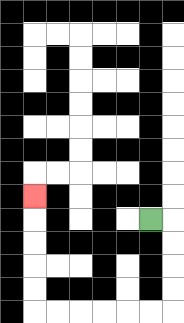{'start': '[6, 9]', 'end': '[1, 8]', 'path_directions': 'R,D,D,D,D,L,L,L,L,L,L,U,U,U,U,U', 'path_coordinates': '[[6, 9], [7, 9], [7, 10], [7, 11], [7, 12], [7, 13], [6, 13], [5, 13], [4, 13], [3, 13], [2, 13], [1, 13], [1, 12], [1, 11], [1, 10], [1, 9], [1, 8]]'}